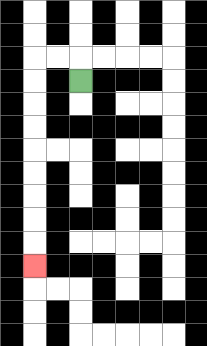{'start': '[3, 3]', 'end': '[1, 11]', 'path_directions': 'U,L,L,D,D,D,D,D,D,D,D,D', 'path_coordinates': '[[3, 3], [3, 2], [2, 2], [1, 2], [1, 3], [1, 4], [1, 5], [1, 6], [1, 7], [1, 8], [1, 9], [1, 10], [1, 11]]'}